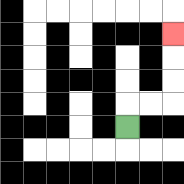{'start': '[5, 5]', 'end': '[7, 1]', 'path_directions': 'U,R,R,U,U,U', 'path_coordinates': '[[5, 5], [5, 4], [6, 4], [7, 4], [7, 3], [7, 2], [7, 1]]'}